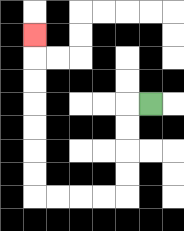{'start': '[6, 4]', 'end': '[1, 1]', 'path_directions': 'L,D,D,D,D,L,L,L,L,U,U,U,U,U,U,U', 'path_coordinates': '[[6, 4], [5, 4], [5, 5], [5, 6], [5, 7], [5, 8], [4, 8], [3, 8], [2, 8], [1, 8], [1, 7], [1, 6], [1, 5], [1, 4], [1, 3], [1, 2], [1, 1]]'}